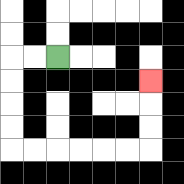{'start': '[2, 2]', 'end': '[6, 3]', 'path_directions': 'L,L,D,D,D,D,R,R,R,R,R,R,U,U,U', 'path_coordinates': '[[2, 2], [1, 2], [0, 2], [0, 3], [0, 4], [0, 5], [0, 6], [1, 6], [2, 6], [3, 6], [4, 6], [5, 6], [6, 6], [6, 5], [6, 4], [6, 3]]'}